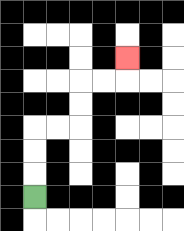{'start': '[1, 8]', 'end': '[5, 2]', 'path_directions': 'U,U,U,R,R,U,U,R,R,U', 'path_coordinates': '[[1, 8], [1, 7], [1, 6], [1, 5], [2, 5], [3, 5], [3, 4], [3, 3], [4, 3], [5, 3], [5, 2]]'}